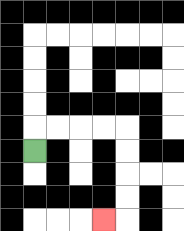{'start': '[1, 6]', 'end': '[4, 9]', 'path_directions': 'U,R,R,R,R,D,D,D,D,L', 'path_coordinates': '[[1, 6], [1, 5], [2, 5], [3, 5], [4, 5], [5, 5], [5, 6], [5, 7], [5, 8], [5, 9], [4, 9]]'}